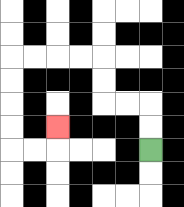{'start': '[6, 6]', 'end': '[2, 5]', 'path_directions': 'U,U,L,L,U,U,L,L,L,L,D,D,D,D,R,R,U', 'path_coordinates': '[[6, 6], [6, 5], [6, 4], [5, 4], [4, 4], [4, 3], [4, 2], [3, 2], [2, 2], [1, 2], [0, 2], [0, 3], [0, 4], [0, 5], [0, 6], [1, 6], [2, 6], [2, 5]]'}